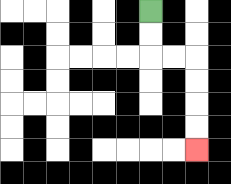{'start': '[6, 0]', 'end': '[8, 6]', 'path_directions': 'D,D,R,R,D,D,D,D', 'path_coordinates': '[[6, 0], [6, 1], [6, 2], [7, 2], [8, 2], [8, 3], [8, 4], [8, 5], [8, 6]]'}